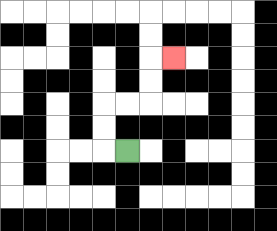{'start': '[5, 6]', 'end': '[7, 2]', 'path_directions': 'L,U,U,R,R,U,U,R', 'path_coordinates': '[[5, 6], [4, 6], [4, 5], [4, 4], [5, 4], [6, 4], [6, 3], [6, 2], [7, 2]]'}